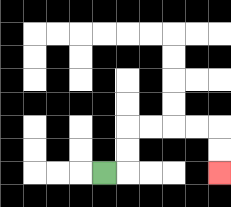{'start': '[4, 7]', 'end': '[9, 7]', 'path_directions': 'R,U,U,R,R,R,R,D,D', 'path_coordinates': '[[4, 7], [5, 7], [5, 6], [5, 5], [6, 5], [7, 5], [8, 5], [9, 5], [9, 6], [9, 7]]'}